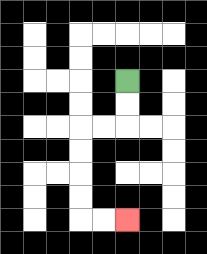{'start': '[5, 3]', 'end': '[5, 9]', 'path_directions': 'D,D,L,L,D,D,D,D,R,R', 'path_coordinates': '[[5, 3], [5, 4], [5, 5], [4, 5], [3, 5], [3, 6], [3, 7], [3, 8], [3, 9], [4, 9], [5, 9]]'}